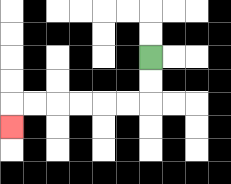{'start': '[6, 2]', 'end': '[0, 5]', 'path_directions': 'D,D,L,L,L,L,L,L,D', 'path_coordinates': '[[6, 2], [6, 3], [6, 4], [5, 4], [4, 4], [3, 4], [2, 4], [1, 4], [0, 4], [0, 5]]'}